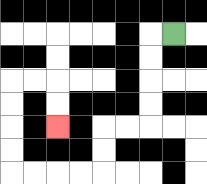{'start': '[7, 1]', 'end': '[2, 5]', 'path_directions': 'L,D,D,D,D,L,L,D,D,L,L,L,L,U,U,U,U,R,R,D,D', 'path_coordinates': '[[7, 1], [6, 1], [6, 2], [6, 3], [6, 4], [6, 5], [5, 5], [4, 5], [4, 6], [4, 7], [3, 7], [2, 7], [1, 7], [0, 7], [0, 6], [0, 5], [0, 4], [0, 3], [1, 3], [2, 3], [2, 4], [2, 5]]'}